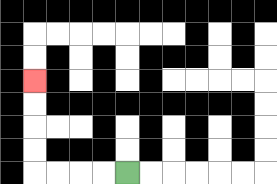{'start': '[5, 7]', 'end': '[1, 3]', 'path_directions': 'L,L,L,L,U,U,U,U', 'path_coordinates': '[[5, 7], [4, 7], [3, 7], [2, 7], [1, 7], [1, 6], [1, 5], [1, 4], [1, 3]]'}